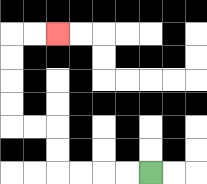{'start': '[6, 7]', 'end': '[2, 1]', 'path_directions': 'L,L,L,L,U,U,L,L,U,U,U,U,R,R', 'path_coordinates': '[[6, 7], [5, 7], [4, 7], [3, 7], [2, 7], [2, 6], [2, 5], [1, 5], [0, 5], [0, 4], [0, 3], [0, 2], [0, 1], [1, 1], [2, 1]]'}